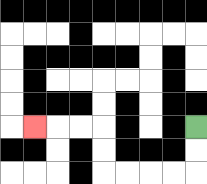{'start': '[8, 5]', 'end': '[1, 5]', 'path_directions': 'D,D,L,L,L,L,U,U,L,L,L', 'path_coordinates': '[[8, 5], [8, 6], [8, 7], [7, 7], [6, 7], [5, 7], [4, 7], [4, 6], [4, 5], [3, 5], [2, 5], [1, 5]]'}